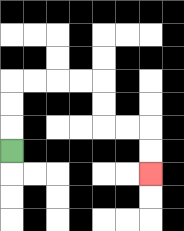{'start': '[0, 6]', 'end': '[6, 7]', 'path_directions': 'U,U,U,R,R,R,R,D,D,R,R,D,D', 'path_coordinates': '[[0, 6], [0, 5], [0, 4], [0, 3], [1, 3], [2, 3], [3, 3], [4, 3], [4, 4], [4, 5], [5, 5], [6, 5], [6, 6], [6, 7]]'}